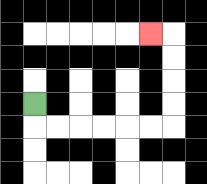{'start': '[1, 4]', 'end': '[6, 1]', 'path_directions': 'D,R,R,R,R,R,R,U,U,U,U,L', 'path_coordinates': '[[1, 4], [1, 5], [2, 5], [3, 5], [4, 5], [5, 5], [6, 5], [7, 5], [7, 4], [7, 3], [7, 2], [7, 1], [6, 1]]'}